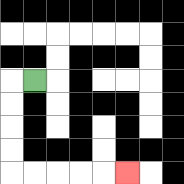{'start': '[1, 3]', 'end': '[5, 7]', 'path_directions': 'L,D,D,D,D,R,R,R,R,R', 'path_coordinates': '[[1, 3], [0, 3], [0, 4], [0, 5], [0, 6], [0, 7], [1, 7], [2, 7], [3, 7], [4, 7], [5, 7]]'}